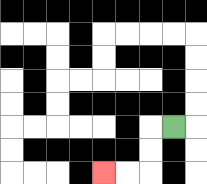{'start': '[7, 5]', 'end': '[4, 7]', 'path_directions': 'L,D,D,L,L', 'path_coordinates': '[[7, 5], [6, 5], [6, 6], [6, 7], [5, 7], [4, 7]]'}